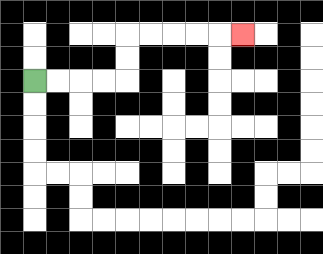{'start': '[1, 3]', 'end': '[10, 1]', 'path_directions': 'R,R,R,R,U,U,R,R,R,R,R', 'path_coordinates': '[[1, 3], [2, 3], [3, 3], [4, 3], [5, 3], [5, 2], [5, 1], [6, 1], [7, 1], [8, 1], [9, 1], [10, 1]]'}